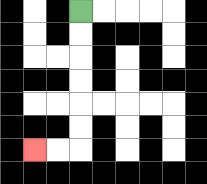{'start': '[3, 0]', 'end': '[1, 6]', 'path_directions': 'D,D,D,D,D,D,L,L', 'path_coordinates': '[[3, 0], [3, 1], [3, 2], [3, 3], [3, 4], [3, 5], [3, 6], [2, 6], [1, 6]]'}